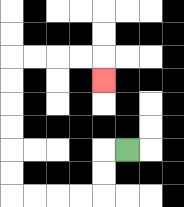{'start': '[5, 6]', 'end': '[4, 3]', 'path_directions': 'L,D,D,L,L,L,L,U,U,U,U,U,U,R,R,R,R,D', 'path_coordinates': '[[5, 6], [4, 6], [4, 7], [4, 8], [3, 8], [2, 8], [1, 8], [0, 8], [0, 7], [0, 6], [0, 5], [0, 4], [0, 3], [0, 2], [1, 2], [2, 2], [3, 2], [4, 2], [4, 3]]'}